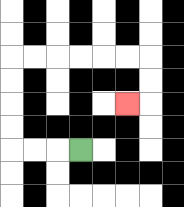{'start': '[3, 6]', 'end': '[5, 4]', 'path_directions': 'L,L,L,U,U,U,U,R,R,R,R,R,R,D,D,L', 'path_coordinates': '[[3, 6], [2, 6], [1, 6], [0, 6], [0, 5], [0, 4], [0, 3], [0, 2], [1, 2], [2, 2], [3, 2], [4, 2], [5, 2], [6, 2], [6, 3], [6, 4], [5, 4]]'}